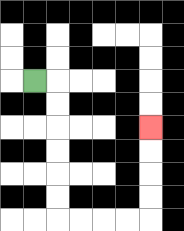{'start': '[1, 3]', 'end': '[6, 5]', 'path_directions': 'R,D,D,D,D,D,D,R,R,R,R,U,U,U,U', 'path_coordinates': '[[1, 3], [2, 3], [2, 4], [2, 5], [2, 6], [2, 7], [2, 8], [2, 9], [3, 9], [4, 9], [5, 9], [6, 9], [6, 8], [6, 7], [6, 6], [6, 5]]'}